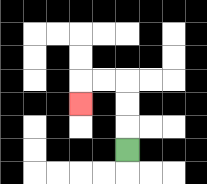{'start': '[5, 6]', 'end': '[3, 4]', 'path_directions': 'U,U,U,L,L,D', 'path_coordinates': '[[5, 6], [5, 5], [5, 4], [5, 3], [4, 3], [3, 3], [3, 4]]'}